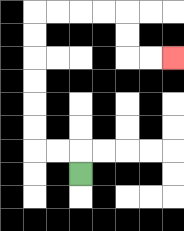{'start': '[3, 7]', 'end': '[7, 2]', 'path_directions': 'U,L,L,U,U,U,U,U,U,R,R,R,R,D,D,R,R', 'path_coordinates': '[[3, 7], [3, 6], [2, 6], [1, 6], [1, 5], [1, 4], [1, 3], [1, 2], [1, 1], [1, 0], [2, 0], [3, 0], [4, 0], [5, 0], [5, 1], [5, 2], [6, 2], [7, 2]]'}